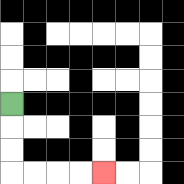{'start': '[0, 4]', 'end': '[4, 7]', 'path_directions': 'D,D,D,R,R,R,R', 'path_coordinates': '[[0, 4], [0, 5], [0, 6], [0, 7], [1, 7], [2, 7], [3, 7], [4, 7]]'}